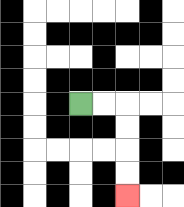{'start': '[3, 4]', 'end': '[5, 8]', 'path_directions': 'R,R,D,D,D,D', 'path_coordinates': '[[3, 4], [4, 4], [5, 4], [5, 5], [5, 6], [5, 7], [5, 8]]'}